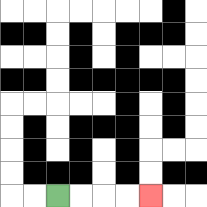{'start': '[2, 8]', 'end': '[6, 8]', 'path_directions': 'R,R,R,R', 'path_coordinates': '[[2, 8], [3, 8], [4, 8], [5, 8], [6, 8]]'}